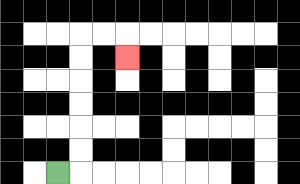{'start': '[2, 7]', 'end': '[5, 2]', 'path_directions': 'R,U,U,U,U,U,U,R,R,D', 'path_coordinates': '[[2, 7], [3, 7], [3, 6], [3, 5], [3, 4], [3, 3], [3, 2], [3, 1], [4, 1], [5, 1], [5, 2]]'}